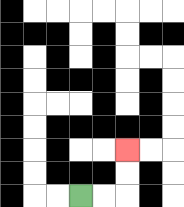{'start': '[3, 8]', 'end': '[5, 6]', 'path_directions': 'R,R,U,U', 'path_coordinates': '[[3, 8], [4, 8], [5, 8], [5, 7], [5, 6]]'}